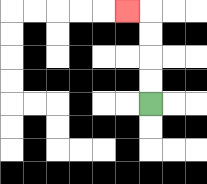{'start': '[6, 4]', 'end': '[5, 0]', 'path_directions': 'U,U,U,U,L', 'path_coordinates': '[[6, 4], [6, 3], [6, 2], [6, 1], [6, 0], [5, 0]]'}